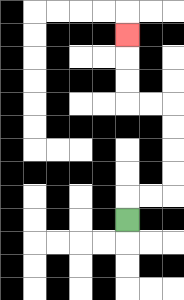{'start': '[5, 9]', 'end': '[5, 1]', 'path_directions': 'U,R,R,U,U,U,U,L,L,U,U,U', 'path_coordinates': '[[5, 9], [5, 8], [6, 8], [7, 8], [7, 7], [7, 6], [7, 5], [7, 4], [6, 4], [5, 4], [5, 3], [5, 2], [5, 1]]'}